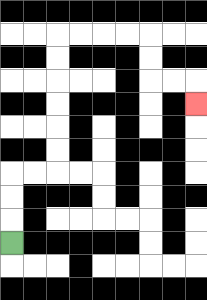{'start': '[0, 10]', 'end': '[8, 4]', 'path_directions': 'U,U,U,R,R,U,U,U,U,U,U,R,R,R,R,D,D,R,R,D', 'path_coordinates': '[[0, 10], [0, 9], [0, 8], [0, 7], [1, 7], [2, 7], [2, 6], [2, 5], [2, 4], [2, 3], [2, 2], [2, 1], [3, 1], [4, 1], [5, 1], [6, 1], [6, 2], [6, 3], [7, 3], [8, 3], [8, 4]]'}